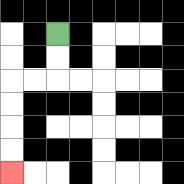{'start': '[2, 1]', 'end': '[0, 7]', 'path_directions': 'D,D,L,L,D,D,D,D', 'path_coordinates': '[[2, 1], [2, 2], [2, 3], [1, 3], [0, 3], [0, 4], [0, 5], [0, 6], [0, 7]]'}